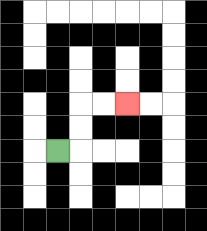{'start': '[2, 6]', 'end': '[5, 4]', 'path_directions': 'R,U,U,R,R', 'path_coordinates': '[[2, 6], [3, 6], [3, 5], [3, 4], [4, 4], [5, 4]]'}